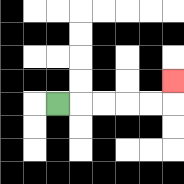{'start': '[2, 4]', 'end': '[7, 3]', 'path_directions': 'R,R,R,R,R,U', 'path_coordinates': '[[2, 4], [3, 4], [4, 4], [5, 4], [6, 4], [7, 4], [7, 3]]'}